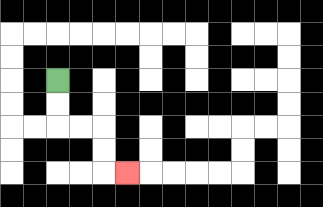{'start': '[2, 3]', 'end': '[5, 7]', 'path_directions': 'D,D,R,R,D,D,R', 'path_coordinates': '[[2, 3], [2, 4], [2, 5], [3, 5], [4, 5], [4, 6], [4, 7], [5, 7]]'}